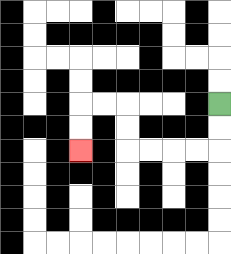{'start': '[9, 4]', 'end': '[3, 6]', 'path_directions': 'D,D,L,L,L,L,U,U,L,L,D,D', 'path_coordinates': '[[9, 4], [9, 5], [9, 6], [8, 6], [7, 6], [6, 6], [5, 6], [5, 5], [5, 4], [4, 4], [3, 4], [3, 5], [3, 6]]'}